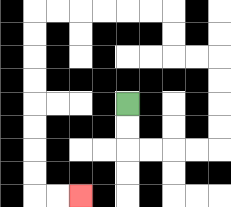{'start': '[5, 4]', 'end': '[3, 8]', 'path_directions': 'D,D,R,R,R,R,U,U,U,U,L,L,U,U,L,L,L,L,L,L,D,D,D,D,D,D,D,D,R,R', 'path_coordinates': '[[5, 4], [5, 5], [5, 6], [6, 6], [7, 6], [8, 6], [9, 6], [9, 5], [9, 4], [9, 3], [9, 2], [8, 2], [7, 2], [7, 1], [7, 0], [6, 0], [5, 0], [4, 0], [3, 0], [2, 0], [1, 0], [1, 1], [1, 2], [1, 3], [1, 4], [1, 5], [1, 6], [1, 7], [1, 8], [2, 8], [3, 8]]'}